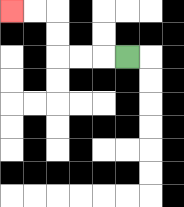{'start': '[5, 2]', 'end': '[0, 0]', 'path_directions': 'L,L,L,U,U,L,L', 'path_coordinates': '[[5, 2], [4, 2], [3, 2], [2, 2], [2, 1], [2, 0], [1, 0], [0, 0]]'}